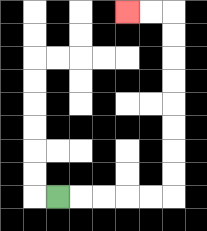{'start': '[2, 8]', 'end': '[5, 0]', 'path_directions': 'R,R,R,R,R,U,U,U,U,U,U,U,U,L,L', 'path_coordinates': '[[2, 8], [3, 8], [4, 8], [5, 8], [6, 8], [7, 8], [7, 7], [7, 6], [7, 5], [7, 4], [7, 3], [7, 2], [7, 1], [7, 0], [6, 0], [5, 0]]'}